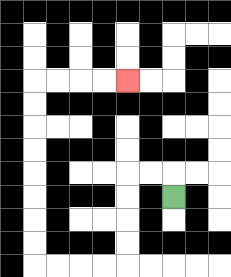{'start': '[7, 8]', 'end': '[5, 3]', 'path_directions': 'U,L,L,D,D,D,D,L,L,L,L,U,U,U,U,U,U,U,U,R,R,R,R', 'path_coordinates': '[[7, 8], [7, 7], [6, 7], [5, 7], [5, 8], [5, 9], [5, 10], [5, 11], [4, 11], [3, 11], [2, 11], [1, 11], [1, 10], [1, 9], [1, 8], [1, 7], [1, 6], [1, 5], [1, 4], [1, 3], [2, 3], [3, 3], [4, 3], [5, 3]]'}